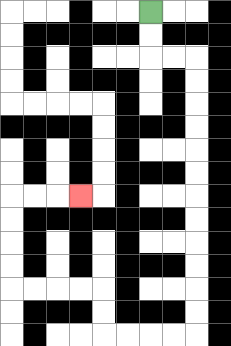{'start': '[6, 0]', 'end': '[3, 8]', 'path_directions': 'D,D,R,R,D,D,D,D,D,D,D,D,D,D,D,D,L,L,L,L,U,U,L,L,L,L,U,U,U,U,R,R,R', 'path_coordinates': '[[6, 0], [6, 1], [6, 2], [7, 2], [8, 2], [8, 3], [8, 4], [8, 5], [8, 6], [8, 7], [8, 8], [8, 9], [8, 10], [8, 11], [8, 12], [8, 13], [8, 14], [7, 14], [6, 14], [5, 14], [4, 14], [4, 13], [4, 12], [3, 12], [2, 12], [1, 12], [0, 12], [0, 11], [0, 10], [0, 9], [0, 8], [1, 8], [2, 8], [3, 8]]'}